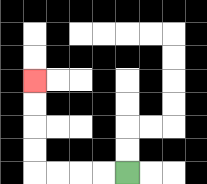{'start': '[5, 7]', 'end': '[1, 3]', 'path_directions': 'L,L,L,L,U,U,U,U', 'path_coordinates': '[[5, 7], [4, 7], [3, 7], [2, 7], [1, 7], [1, 6], [1, 5], [1, 4], [1, 3]]'}